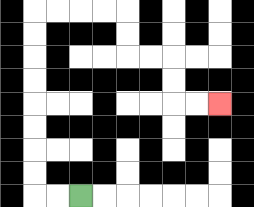{'start': '[3, 8]', 'end': '[9, 4]', 'path_directions': 'L,L,U,U,U,U,U,U,U,U,R,R,R,R,D,D,R,R,D,D,R,R', 'path_coordinates': '[[3, 8], [2, 8], [1, 8], [1, 7], [1, 6], [1, 5], [1, 4], [1, 3], [1, 2], [1, 1], [1, 0], [2, 0], [3, 0], [4, 0], [5, 0], [5, 1], [5, 2], [6, 2], [7, 2], [7, 3], [7, 4], [8, 4], [9, 4]]'}